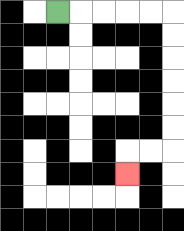{'start': '[2, 0]', 'end': '[5, 7]', 'path_directions': 'R,R,R,R,R,D,D,D,D,D,D,L,L,D', 'path_coordinates': '[[2, 0], [3, 0], [4, 0], [5, 0], [6, 0], [7, 0], [7, 1], [7, 2], [7, 3], [7, 4], [7, 5], [7, 6], [6, 6], [5, 6], [5, 7]]'}